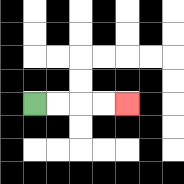{'start': '[1, 4]', 'end': '[5, 4]', 'path_directions': 'R,R,R,R', 'path_coordinates': '[[1, 4], [2, 4], [3, 4], [4, 4], [5, 4]]'}